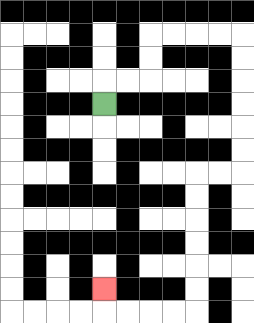{'start': '[4, 4]', 'end': '[4, 12]', 'path_directions': 'U,R,R,U,U,R,R,R,R,D,D,D,D,D,D,L,L,D,D,D,D,D,D,L,L,L,L,U', 'path_coordinates': '[[4, 4], [4, 3], [5, 3], [6, 3], [6, 2], [6, 1], [7, 1], [8, 1], [9, 1], [10, 1], [10, 2], [10, 3], [10, 4], [10, 5], [10, 6], [10, 7], [9, 7], [8, 7], [8, 8], [8, 9], [8, 10], [8, 11], [8, 12], [8, 13], [7, 13], [6, 13], [5, 13], [4, 13], [4, 12]]'}